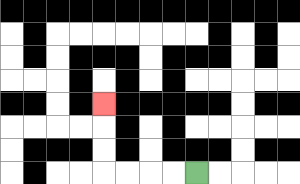{'start': '[8, 7]', 'end': '[4, 4]', 'path_directions': 'L,L,L,L,U,U,U', 'path_coordinates': '[[8, 7], [7, 7], [6, 7], [5, 7], [4, 7], [4, 6], [4, 5], [4, 4]]'}